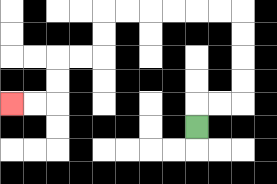{'start': '[8, 5]', 'end': '[0, 4]', 'path_directions': 'U,R,R,U,U,U,U,L,L,L,L,L,L,D,D,L,L,D,D,L,L', 'path_coordinates': '[[8, 5], [8, 4], [9, 4], [10, 4], [10, 3], [10, 2], [10, 1], [10, 0], [9, 0], [8, 0], [7, 0], [6, 0], [5, 0], [4, 0], [4, 1], [4, 2], [3, 2], [2, 2], [2, 3], [2, 4], [1, 4], [0, 4]]'}